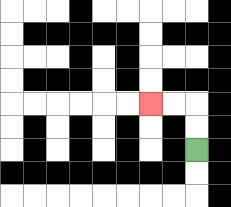{'start': '[8, 6]', 'end': '[6, 4]', 'path_directions': 'U,U,L,L', 'path_coordinates': '[[8, 6], [8, 5], [8, 4], [7, 4], [6, 4]]'}